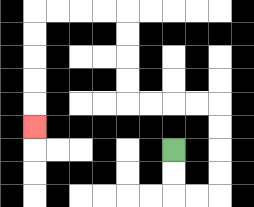{'start': '[7, 6]', 'end': '[1, 5]', 'path_directions': 'D,D,R,R,U,U,U,U,L,L,L,L,U,U,U,U,L,L,L,L,D,D,D,D,D', 'path_coordinates': '[[7, 6], [7, 7], [7, 8], [8, 8], [9, 8], [9, 7], [9, 6], [9, 5], [9, 4], [8, 4], [7, 4], [6, 4], [5, 4], [5, 3], [5, 2], [5, 1], [5, 0], [4, 0], [3, 0], [2, 0], [1, 0], [1, 1], [1, 2], [1, 3], [1, 4], [1, 5]]'}